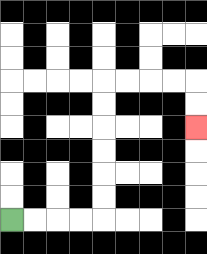{'start': '[0, 9]', 'end': '[8, 5]', 'path_directions': 'R,R,R,R,U,U,U,U,U,U,R,R,R,R,D,D', 'path_coordinates': '[[0, 9], [1, 9], [2, 9], [3, 9], [4, 9], [4, 8], [4, 7], [4, 6], [4, 5], [4, 4], [4, 3], [5, 3], [6, 3], [7, 3], [8, 3], [8, 4], [8, 5]]'}